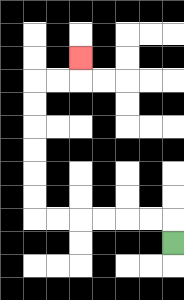{'start': '[7, 10]', 'end': '[3, 2]', 'path_directions': 'U,L,L,L,L,L,L,U,U,U,U,U,U,R,R,U', 'path_coordinates': '[[7, 10], [7, 9], [6, 9], [5, 9], [4, 9], [3, 9], [2, 9], [1, 9], [1, 8], [1, 7], [1, 6], [1, 5], [1, 4], [1, 3], [2, 3], [3, 3], [3, 2]]'}